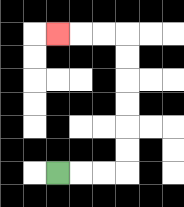{'start': '[2, 7]', 'end': '[2, 1]', 'path_directions': 'R,R,R,U,U,U,U,U,U,L,L,L', 'path_coordinates': '[[2, 7], [3, 7], [4, 7], [5, 7], [5, 6], [5, 5], [5, 4], [5, 3], [5, 2], [5, 1], [4, 1], [3, 1], [2, 1]]'}